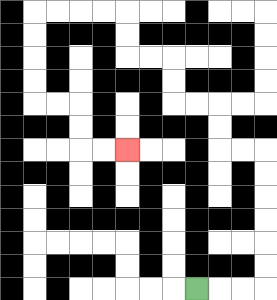{'start': '[8, 12]', 'end': '[5, 6]', 'path_directions': 'R,R,R,U,U,U,U,U,U,L,L,U,U,L,L,U,U,L,L,U,U,L,L,L,L,D,D,D,D,R,R,D,D,R,R', 'path_coordinates': '[[8, 12], [9, 12], [10, 12], [11, 12], [11, 11], [11, 10], [11, 9], [11, 8], [11, 7], [11, 6], [10, 6], [9, 6], [9, 5], [9, 4], [8, 4], [7, 4], [7, 3], [7, 2], [6, 2], [5, 2], [5, 1], [5, 0], [4, 0], [3, 0], [2, 0], [1, 0], [1, 1], [1, 2], [1, 3], [1, 4], [2, 4], [3, 4], [3, 5], [3, 6], [4, 6], [5, 6]]'}